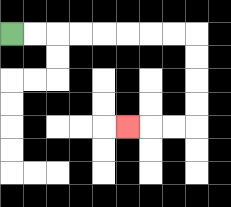{'start': '[0, 1]', 'end': '[5, 5]', 'path_directions': 'R,R,R,R,R,R,R,R,D,D,D,D,L,L,L', 'path_coordinates': '[[0, 1], [1, 1], [2, 1], [3, 1], [4, 1], [5, 1], [6, 1], [7, 1], [8, 1], [8, 2], [8, 3], [8, 4], [8, 5], [7, 5], [6, 5], [5, 5]]'}